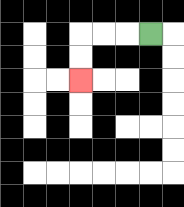{'start': '[6, 1]', 'end': '[3, 3]', 'path_directions': 'L,L,L,D,D', 'path_coordinates': '[[6, 1], [5, 1], [4, 1], [3, 1], [3, 2], [3, 3]]'}